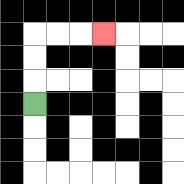{'start': '[1, 4]', 'end': '[4, 1]', 'path_directions': 'U,U,U,R,R,R', 'path_coordinates': '[[1, 4], [1, 3], [1, 2], [1, 1], [2, 1], [3, 1], [4, 1]]'}